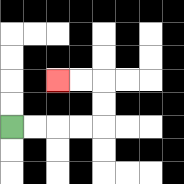{'start': '[0, 5]', 'end': '[2, 3]', 'path_directions': 'R,R,R,R,U,U,L,L', 'path_coordinates': '[[0, 5], [1, 5], [2, 5], [3, 5], [4, 5], [4, 4], [4, 3], [3, 3], [2, 3]]'}